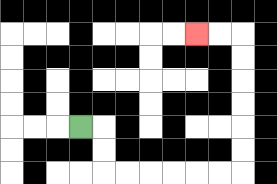{'start': '[3, 5]', 'end': '[8, 1]', 'path_directions': 'R,D,D,R,R,R,R,R,R,U,U,U,U,U,U,L,L', 'path_coordinates': '[[3, 5], [4, 5], [4, 6], [4, 7], [5, 7], [6, 7], [7, 7], [8, 7], [9, 7], [10, 7], [10, 6], [10, 5], [10, 4], [10, 3], [10, 2], [10, 1], [9, 1], [8, 1]]'}